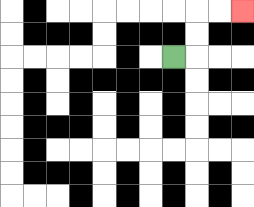{'start': '[7, 2]', 'end': '[10, 0]', 'path_directions': 'R,U,U,R,R', 'path_coordinates': '[[7, 2], [8, 2], [8, 1], [8, 0], [9, 0], [10, 0]]'}